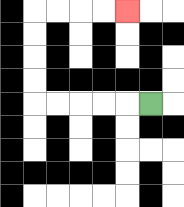{'start': '[6, 4]', 'end': '[5, 0]', 'path_directions': 'L,L,L,L,L,U,U,U,U,R,R,R,R', 'path_coordinates': '[[6, 4], [5, 4], [4, 4], [3, 4], [2, 4], [1, 4], [1, 3], [1, 2], [1, 1], [1, 0], [2, 0], [3, 0], [4, 0], [5, 0]]'}